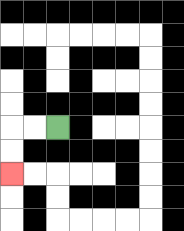{'start': '[2, 5]', 'end': '[0, 7]', 'path_directions': 'L,L,D,D', 'path_coordinates': '[[2, 5], [1, 5], [0, 5], [0, 6], [0, 7]]'}